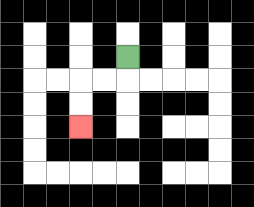{'start': '[5, 2]', 'end': '[3, 5]', 'path_directions': 'D,L,L,D,D', 'path_coordinates': '[[5, 2], [5, 3], [4, 3], [3, 3], [3, 4], [3, 5]]'}